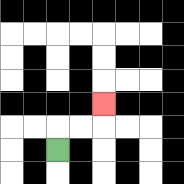{'start': '[2, 6]', 'end': '[4, 4]', 'path_directions': 'U,R,R,U', 'path_coordinates': '[[2, 6], [2, 5], [3, 5], [4, 5], [4, 4]]'}